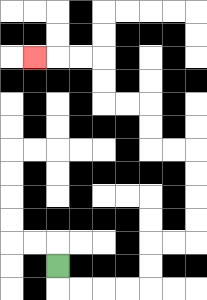{'start': '[2, 11]', 'end': '[1, 2]', 'path_directions': 'D,R,R,R,R,U,U,R,R,U,U,U,U,L,L,U,U,L,L,U,U,L,L,L', 'path_coordinates': '[[2, 11], [2, 12], [3, 12], [4, 12], [5, 12], [6, 12], [6, 11], [6, 10], [7, 10], [8, 10], [8, 9], [8, 8], [8, 7], [8, 6], [7, 6], [6, 6], [6, 5], [6, 4], [5, 4], [4, 4], [4, 3], [4, 2], [3, 2], [2, 2], [1, 2]]'}